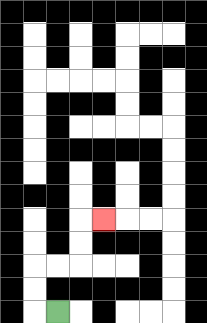{'start': '[2, 13]', 'end': '[4, 9]', 'path_directions': 'L,U,U,R,R,U,U,R', 'path_coordinates': '[[2, 13], [1, 13], [1, 12], [1, 11], [2, 11], [3, 11], [3, 10], [3, 9], [4, 9]]'}